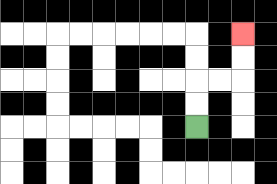{'start': '[8, 5]', 'end': '[10, 1]', 'path_directions': 'U,U,R,R,U,U', 'path_coordinates': '[[8, 5], [8, 4], [8, 3], [9, 3], [10, 3], [10, 2], [10, 1]]'}